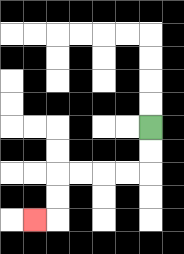{'start': '[6, 5]', 'end': '[1, 9]', 'path_directions': 'D,D,L,L,L,L,D,D,L', 'path_coordinates': '[[6, 5], [6, 6], [6, 7], [5, 7], [4, 7], [3, 7], [2, 7], [2, 8], [2, 9], [1, 9]]'}